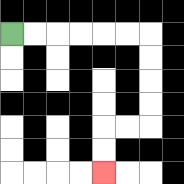{'start': '[0, 1]', 'end': '[4, 7]', 'path_directions': 'R,R,R,R,R,R,D,D,D,D,L,L,D,D', 'path_coordinates': '[[0, 1], [1, 1], [2, 1], [3, 1], [4, 1], [5, 1], [6, 1], [6, 2], [6, 3], [6, 4], [6, 5], [5, 5], [4, 5], [4, 6], [4, 7]]'}